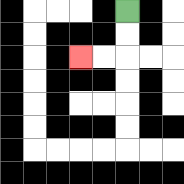{'start': '[5, 0]', 'end': '[3, 2]', 'path_directions': 'D,D,L,L', 'path_coordinates': '[[5, 0], [5, 1], [5, 2], [4, 2], [3, 2]]'}